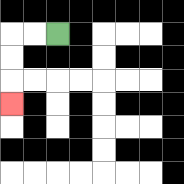{'start': '[2, 1]', 'end': '[0, 4]', 'path_directions': 'L,L,D,D,D', 'path_coordinates': '[[2, 1], [1, 1], [0, 1], [0, 2], [0, 3], [0, 4]]'}